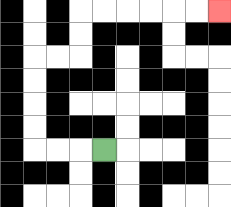{'start': '[4, 6]', 'end': '[9, 0]', 'path_directions': 'L,L,L,U,U,U,U,R,R,U,U,R,R,R,R,R,R', 'path_coordinates': '[[4, 6], [3, 6], [2, 6], [1, 6], [1, 5], [1, 4], [1, 3], [1, 2], [2, 2], [3, 2], [3, 1], [3, 0], [4, 0], [5, 0], [6, 0], [7, 0], [8, 0], [9, 0]]'}